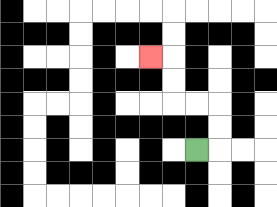{'start': '[8, 6]', 'end': '[6, 2]', 'path_directions': 'R,U,U,L,L,U,U,L', 'path_coordinates': '[[8, 6], [9, 6], [9, 5], [9, 4], [8, 4], [7, 4], [7, 3], [7, 2], [6, 2]]'}